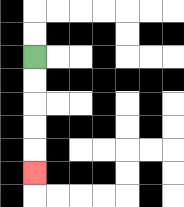{'start': '[1, 2]', 'end': '[1, 7]', 'path_directions': 'D,D,D,D,D', 'path_coordinates': '[[1, 2], [1, 3], [1, 4], [1, 5], [1, 6], [1, 7]]'}